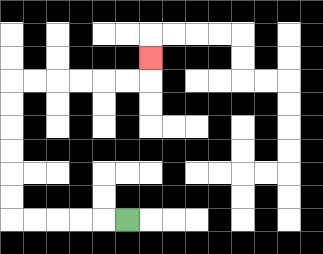{'start': '[5, 9]', 'end': '[6, 2]', 'path_directions': 'L,L,L,L,L,U,U,U,U,U,U,R,R,R,R,R,R,U', 'path_coordinates': '[[5, 9], [4, 9], [3, 9], [2, 9], [1, 9], [0, 9], [0, 8], [0, 7], [0, 6], [0, 5], [0, 4], [0, 3], [1, 3], [2, 3], [3, 3], [4, 3], [5, 3], [6, 3], [6, 2]]'}